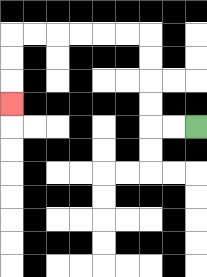{'start': '[8, 5]', 'end': '[0, 4]', 'path_directions': 'L,L,U,U,U,U,L,L,L,L,L,L,D,D,D', 'path_coordinates': '[[8, 5], [7, 5], [6, 5], [6, 4], [6, 3], [6, 2], [6, 1], [5, 1], [4, 1], [3, 1], [2, 1], [1, 1], [0, 1], [0, 2], [0, 3], [0, 4]]'}